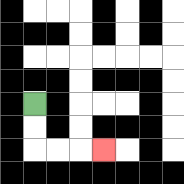{'start': '[1, 4]', 'end': '[4, 6]', 'path_directions': 'D,D,R,R,R', 'path_coordinates': '[[1, 4], [1, 5], [1, 6], [2, 6], [3, 6], [4, 6]]'}